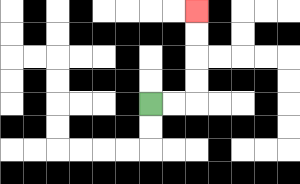{'start': '[6, 4]', 'end': '[8, 0]', 'path_directions': 'R,R,U,U,U,U', 'path_coordinates': '[[6, 4], [7, 4], [8, 4], [8, 3], [8, 2], [8, 1], [8, 0]]'}